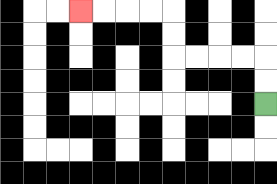{'start': '[11, 4]', 'end': '[3, 0]', 'path_directions': 'U,U,L,L,L,L,U,U,L,L,L,L', 'path_coordinates': '[[11, 4], [11, 3], [11, 2], [10, 2], [9, 2], [8, 2], [7, 2], [7, 1], [7, 0], [6, 0], [5, 0], [4, 0], [3, 0]]'}